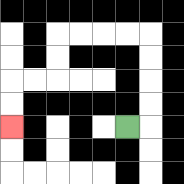{'start': '[5, 5]', 'end': '[0, 5]', 'path_directions': 'R,U,U,U,U,L,L,L,L,D,D,L,L,D,D', 'path_coordinates': '[[5, 5], [6, 5], [6, 4], [6, 3], [6, 2], [6, 1], [5, 1], [4, 1], [3, 1], [2, 1], [2, 2], [2, 3], [1, 3], [0, 3], [0, 4], [0, 5]]'}